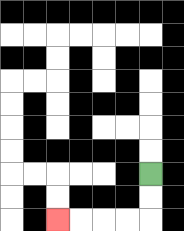{'start': '[6, 7]', 'end': '[2, 9]', 'path_directions': 'D,D,L,L,L,L', 'path_coordinates': '[[6, 7], [6, 8], [6, 9], [5, 9], [4, 9], [3, 9], [2, 9]]'}